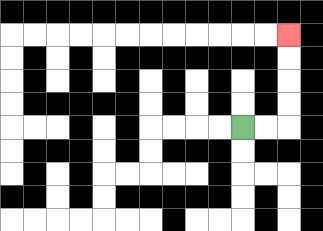{'start': '[10, 5]', 'end': '[12, 1]', 'path_directions': 'R,R,U,U,U,U', 'path_coordinates': '[[10, 5], [11, 5], [12, 5], [12, 4], [12, 3], [12, 2], [12, 1]]'}